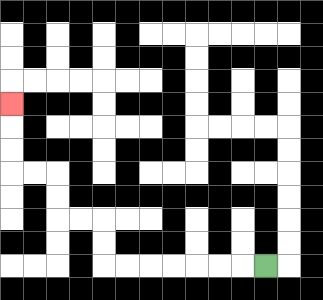{'start': '[11, 11]', 'end': '[0, 4]', 'path_directions': 'L,L,L,L,L,L,L,U,U,L,L,U,U,L,L,U,U,U', 'path_coordinates': '[[11, 11], [10, 11], [9, 11], [8, 11], [7, 11], [6, 11], [5, 11], [4, 11], [4, 10], [4, 9], [3, 9], [2, 9], [2, 8], [2, 7], [1, 7], [0, 7], [0, 6], [0, 5], [0, 4]]'}